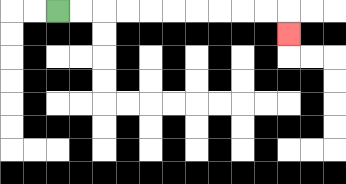{'start': '[2, 0]', 'end': '[12, 1]', 'path_directions': 'R,R,R,R,R,R,R,R,R,R,D', 'path_coordinates': '[[2, 0], [3, 0], [4, 0], [5, 0], [6, 0], [7, 0], [8, 0], [9, 0], [10, 0], [11, 0], [12, 0], [12, 1]]'}